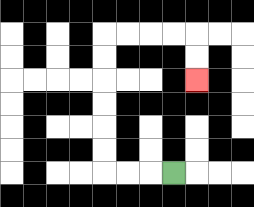{'start': '[7, 7]', 'end': '[8, 3]', 'path_directions': 'L,L,L,U,U,U,U,U,U,R,R,R,R,D,D', 'path_coordinates': '[[7, 7], [6, 7], [5, 7], [4, 7], [4, 6], [4, 5], [4, 4], [4, 3], [4, 2], [4, 1], [5, 1], [6, 1], [7, 1], [8, 1], [8, 2], [8, 3]]'}